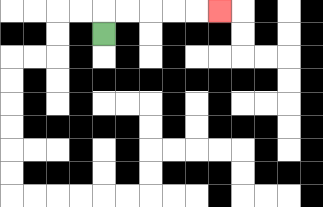{'start': '[4, 1]', 'end': '[9, 0]', 'path_directions': 'U,R,R,R,R,R', 'path_coordinates': '[[4, 1], [4, 0], [5, 0], [6, 0], [7, 0], [8, 0], [9, 0]]'}